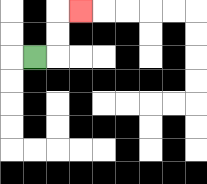{'start': '[1, 2]', 'end': '[3, 0]', 'path_directions': 'R,U,U,R', 'path_coordinates': '[[1, 2], [2, 2], [2, 1], [2, 0], [3, 0]]'}